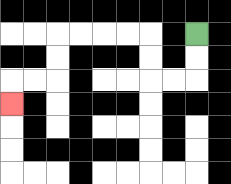{'start': '[8, 1]', 'end': '[0, 4]', 'path_directions': 'D,D,L,L,U,U,L,L,L,L,D,D,L,L,D', 'path_coordinates': '[[8, 1], [8, 2], [8, 3], [7, 3], [6, 3], [6, 2], [6, 1], [5, 1], [4, 1], [3, 1], [2, 1], [2, 2], [2, 3], [1, 3], [0, 3], [0, 4]]'}